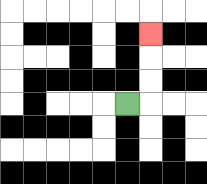{'start': '[5, 4]', 'end': '[6, 1]', 'path_directions': 'R,U,U,U', 'path_coordinates': '[[5, 4], [6, 4], [6, 3], [6, 2], [6, 1]]'}